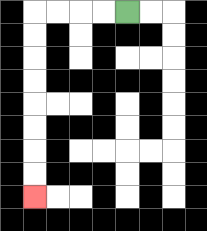{'start': '[5, 0]', 'end': '[1, 8]', 'path_directions': 'L,L,L,L,D,D,D,D,D,D,D,D', 'path_coordinates': '[[5, 0], [4, 0], [3, 0], [2, 0], [1, 0], [1, 1], [1, 2], [1, 3], [1, 4], [1, 5], [1, 6], [1, 7], [1, 8]]'}